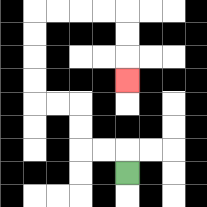{'start': '[5, 7]', 'end': '[5, 3]', 'path_directions': 'U,L,L,U,U,L,L,U,U,U,U,R,R,R,R,D,D,D', 'path_coordinates': '[[5, 7], [5, 6], [4, 6], [3, 6], [3, 5], [3, 4], [2, 4], [1, 4], [1, 3], [1, 2], [1, 1], [1, 0], [2, 0], [3, 0], [4, 0], [5, 0], [5, 1], [5, 2], [5, 3]]'}